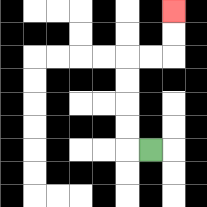{'start': '[6, 6]', 'end': '[7, 0]', 'path_directions': 'L,U,U,U,U,R,R,U,U', 'path_coordinates': '[[6, 6], [5, 6], [5, 5], [5, 4], [5, 3], [5, 2], [6, 2], [7, 2], [7, 1], [7, 0]]'}